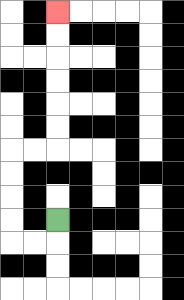{'start': '[2, 9]', 'end': '[2, 0]', 'path_directions': 'D,L,L,U,U,U,U,R,R,U,U,U,U,U,U', 'path_coordinates': '[[2, 9], [2, 10], [1, 10], [0, 10], [0, 9], [0, 8], [0, 7], [0, 6], [1, 6], [2, 6], [2, 5], [2, 4], [2, 3], [2, 2], [2, 1], [2, 0]]'}